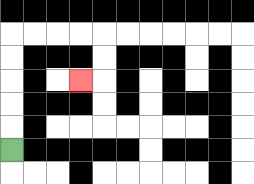{'start': '[0, 6]', 'end': '[3, 3]', 'path_directions': 'U,U,U,U,U,R,R,R,R,D,D,L', 'path_coordinates': '[[0, 6], [0, 5], [0, 4], [0, 3], [0, 2], [0, 1], [1, 1], [2, 1], [3, 1], [4, 1], [4, 2], [4, 3], [3, 3]]'}